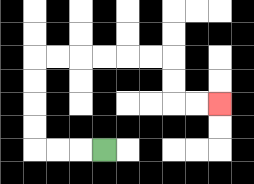{'start': '[4, 6]', 'end': '[9, 4]', 'path_directions': 'L,L,L,U,U,U,U,R,R,R,R,R,R,D,D,R,R', 'path_coordinates': '[[4, 6], [3, 6], [2, 6], [1, 6], [1, 5], [1, 4], [1, 3], [1, 2], [2, 2], [3, 2], [4, 2], [5, 2], [6, 2], [7, 2], [7, 3], [7, 4], [8, 4], [9, 4]]'}